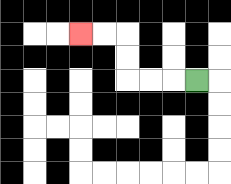{'start': '[8, 3]', 'end': '[3, 1]', 'path_directions': 'L,L,L,U,U,L,L', 'path_coordinates': '[[8, 3], [7, 3], [6, 3], [5, 3], [5, 2], [5, 1], [4, 1], [3, 1]]'}